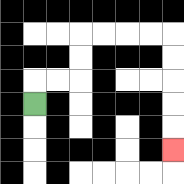{'start': '[1, 4]', 'end': '[7, 6]', 'path_directions': 'U,R,R,U,U,R,R,R,R,D,D,D,D,D', 'path_coordinates': '[[1, 4], [1, 3], [2, 3], [3, 3], [3, 2], [3, 1], [4, 1], [5, 1], [6, 1], [7, 1], [7, 2], [7, 3], [7, 4], [7, 5], [7, 6]]'}